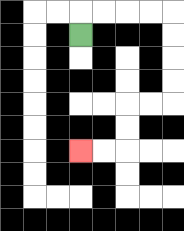{'start': '[3, 1]', 'end': '[3, 6]', 'path_directions': 'U,R,R,R,R,D,D,D,D,L,L,D,D,L,L', 'path_coordinates': '[[3, 1], [3, 0], [4, 0], [5, 0], [6, 0], [7, 0], [7, 1], [7, 2], [7, 3], [7, 4], [6, 4], [5, 4], [5, 5], [5, 6], [4, 6], [3, 6]]'}